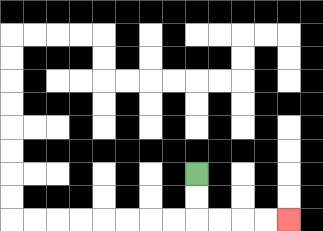{'start': '[8, 7]', 'end': '[12, 9]', 'path_directions': 'D,D,R,R,R,R', 'path_coordinates': '[[8, 7], [8, 8], [8, 9], [9, 9], [10, 9], [11, 9], [12, 9]]'}